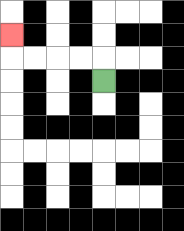{'start': '[4, 3]', 'end': '[0, 1]', 'path_directions': 'U,L,L,L,L,U', 'path_coordinates': '[[4, 3], [4, 2], [3, 2], [2, 2], [1, 2], [0, 2], [0, 1]]'}